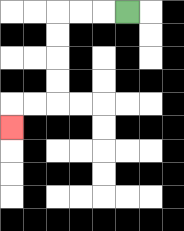{'start': '[5, 0]', 'end': '[0, 5]', 'path_directions': 'L,L,L,D,D,D,D,L,L,D', 'path_coordinates': '[[5, 0], [4, 0], [3, 0], [2, 0], [2, 1], [2, 2], [2, 3], [2, 4], [1, 4], [0, 4], [0, 5]]'}